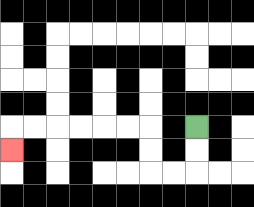{'start': '[8, 5]', 'end': '[0, 6]', 'path_directions': 'D,D,L,L,U,U,L,L,L,L,L,L,D', 'path_coordinates': '[[8, 5], [8, 6], [8, 7], [7, 7], [6, 7], [6, 6], [6, 5], [5, 5], [4, 5], [3, 5], [2, 5], [1, 5], [0, 5], [0, 6]]'}